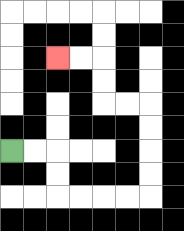{'start': '[0, 6]', 'end': '[2, 2]', 'path_directions': 'R,R,D,D,R,R,R,R,U,U,U,U,L,L,U,U,L,L', 'path_coordinates': '[[0, 6], [1, 6], [2, 6], [2, 7], [2, 8], [3, 8], [4, 8], [5, 8], [6, 8], [6, 7], [6, 6], [6, 5], [6, 4], [5, 4], [4, 4], [4, 3], [4, 2], [3, 2], [2, 2]]'}